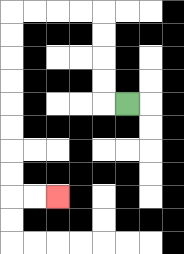{'start': '[5, 4]', 'end': '[2, 8]', 'path_directions': 'L,U,U,U,U,L,L,L,L,D,D,D,D,D,D,D,D,R,R', 'path_coordinates': '[[5, 4], [4, 4], [4, 3], [4, 2], [4, 1], [4, 0], [3, 0], [2, 0], [1, 0], [0, 0], [0, 1], [0, 2], [0, 3], [0, 4], [0, 5], [0, 6], [0, 7], [0, 8], [1, 8], [2, 8]]'}